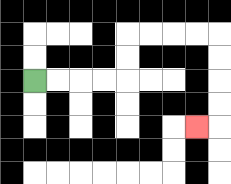{'start': '[1, 3]', 'end': '[8, 5]', 'path_directions': 'R,R,R,R,U,U,R,R,R,R,D,D,D,D,L', 'path_coordinates': '[[1, 3], [2, 3], [3, 3], [4, 3], [5, 3], [5, 2], [5, 1], [6, 1], [7, 1], [8, 1], [9, 1], [9, 2], [9, 3], [9, 4], [9, 5], [8, 5]]'}